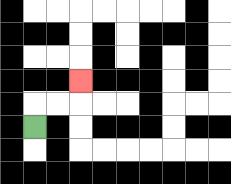{'start': '[1, 5]', 'end': '[3, 3]', 'path_directions': 'U,R,R,U', 'path_coordinates': '[[1, 5], [1, 4], [2, 4], [3, 4], [3, 3]]'}